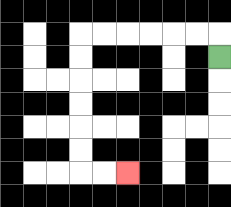{'start': '[9, 2]', 'end': '[5, 7]', 'path_directions': 'U,L,L,L,L,L,L,D,D,D,D,D,D,R,R', 'path_coordinates': '[[9, 2], [9, 1], [8, 1], [7, 1], [6, 1], [5, 1], [4, 1], [3, 1], [3, 2], [3, 3], [3, 4], [3, 5], [3, 6], [3, 7], [4, 7], [5, 7]]'}